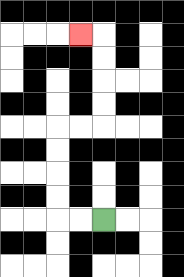{'start': '[4, 9]', 'end': '[3, 1]', 'path_directions': 'L,L,U,U,U,U,R,R,U,U,U,U,L', 'path_coordinates': '[[4, 9], [3, 9], [2, 9], [2, 8], [2, 7], [2, 6], [2, 5], [3, 5], [4, 5], [4, 4], [4, 3], [4, 2], [4, 1], [3, 1]]'}